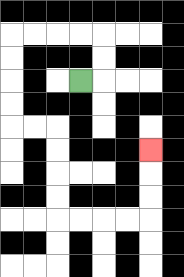{'start': '[3, 3]', 'end': '[6, 6]', 'path_directions': 'R,U,U,L,L,L,L,D,D,D,D,R,R,D,D,D,D,R,R,R,R,U,U,U', 'path_coordinates': '[[3, 3], [4, 3], [4, 2], [4, 1], [3, 1], [2, 1], [1, 1], [0, 1], [0, 2], [0, 3], [0, 4], [0, 5], [1, 5], [2, 5], [2, 6], [2, 7], [2, 8], [2, 9], [3, 9], [4, 9], [5, 9], [6, 9], [6, 8], [6, 7], [6, 6]]'}